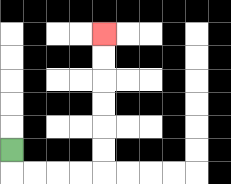{'start': '[0, 6]', 'end': '[4, 1]', 'path_directions': 'D,R,R,R,R,U,U,U,U,U,U', 'path_coordinates': '[[0, 6], [0, 7], [1, 7], [2, 7], [3, 7], [4, 7], [4, 6], [4, 5], [4, 4], [4, 3], [4, 2], [4, 1]]'}